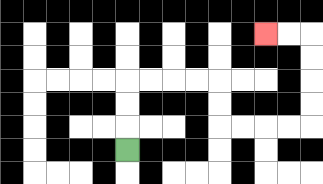{'start': '[5, 6]', 'end': '[11, 1]', 'path_directions': 'U,U,U,R,R,R,R,D,D,R,R,R,R,U,U,U,U,L,L', 'path_coordinates': '[[5, 6], [5, 5], [5, 4], [5, 3], [6, 3], [7, 3], [8, 3], [9, 3], [9, 4], [9, 5], [10, 5], [11, 5], [12, 5], [13, 5], [13, 4], [13, 3], [13, 2], [13, 1], [12, 1], [11, 1]]'}